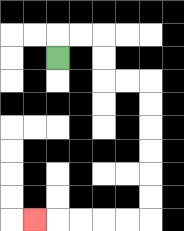{'start': '[2, 2]', 'end': '[1, 9]', 'path_directions': 'U,R,R,D,D,R,R,D,D,D,D,D,D,L,L,L,L,L', 'path_coordinates': '[[2, 2], [2, 1], [3, 1], [4, 1], [4, 2], [4, 3], [5, 3], [6, 3], [6, 4], [6, 5], [6, 6], [6, 7], [6, 8], [6, 9], [5, 9], [4, 9], [3, 9], [2, 9], [1, 9]]'}